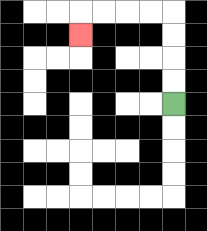{'start': '[7, 4]', 'end': '[3, 1]', 'path_directions': 'U,U,U,U,L,L,L,L,D', 'path_coordinates': '[[7, 4], [7, 3], [7, 2], [7, 1], [7, 0], [6, 0], [5, 0], [4, 0], [3, 0], [3, 1]]'}